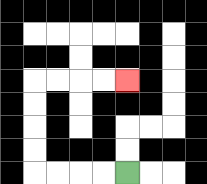{'start': '[5, 7]', 'end': '[5, 3]', 'path_directions': 'L,L,L,L,U,U,U,U,R,R,R,R', 'path_coordinates': '[[5, 7], [4, 7], [3, 7], [2, 7], [1, 7], [1, 6], [1, 5], [1, 4], [1, 3], [2, 3], [3, 3], [4, 3], [5, 3]]'}